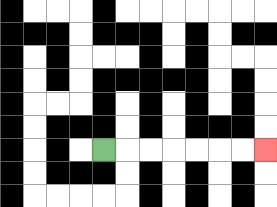{'start': '[4, 6]', 'end': '[11, 6]', 'path_directions': 'R,R,R,R,R,R,R', 'path_coordinates': '[[4, 6], [5, 6], [6, 6], [7, 6], [8, 6], [9, 6], [10, 6], [11, 6]]'}